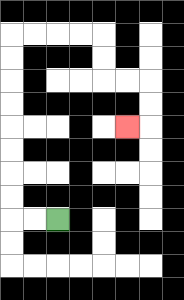{'start': '[2, 9]', 'end': '[5, 5]', 'path_directions': 'L,L,U,U,U,U,U,U,U,U,R,R,R,R,D,D,R,R,D,D,L', 'path_coordinates': '[[2, 9], [1, 9], [0, 9], [0, 8], [0, 7], [0, 6], [0, 5], [0, 4], [0, 3], [0, 2], [0, 1], [1, 1], [2, 1], [3, 1], [4, 1], [4, 2], [4, 3], [5, 3], [6, 3], [6, 4], [6, 5], [5, 5]]'}